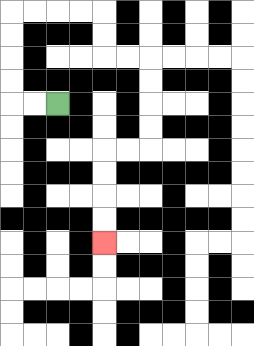{'start': '[2, 4]', 'end': '[4, 10]', 'path_directions': 'L,L,U,U,U,U,R,R,R,R,D,D,R,R,D,D,D,D,L,L,D,D,D,D', 'path_coordinates': '[[2, 4], [1, 4], [0, 4], [0, 3], [0, 2], [0, 1], [0, 0], [1, 0], [2, 0], [3, 0], [4, 0], [4, 1], [4, 2], [5, 2], [6, 2], [6, 3], [6, 4], [6, 5], [6, 6], [5, 6], [4, 6], [4, 7], [4, 8], [4, 9], [4, 10]]'}